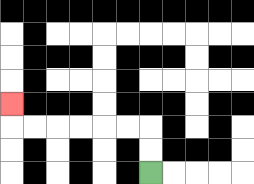{'start': '[6, 7]', 'end': '[0, 4]', 'path_directions': 'U,U,L,L,L,L,L,L,U', 'path_coordinates': '[[6, 7], [6, 6], [6, 5], [5, 5], [4, 5], [3, 5], [2, 5], [1, 5], [0, 5], [0, 4]]'}